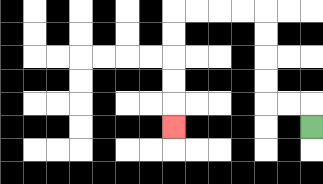{'start': '[13, 5]', 'end': '[7, 5]', 'path_directions': 'U,L,L,U,U,U,U,L,L,L,L,D,D,D,D,D', 'path_coordinates': '[[13, 5], [13, 4], [12, 4], [11, 4], [11, 3], [11, 2], [11, 1], [11, 0], [10, 0], [9, 0], [8, 0], [7, 0], [7, 1], [7, 2], [7, 3], [7, 4], [7, 5]]'}